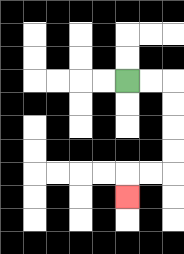{'start': '[5, 3]', 'end': '[5, 8]', 'path_directions': 'R,R,D,D,D,D,L,L,D', 'path_coordinates': '[[5, 3], [6, 3], [7, 3], [7, 4], [7, 5], [7, 6], [7, 7], [6, 7], [5, 7], [5, 8]]'}